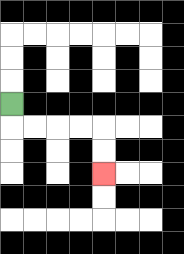{'start': '[0, 4]', 'end': '[4, 7]', 'path_directions': 'D,R,R,R,R,D,D', 'path_coordinates': '[[0, 4], [0, 5], [1, 5], [2, 5], [3, 5], [4, 5], [4, 6], [4, 7]]'}